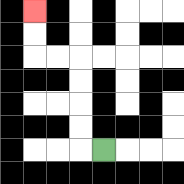{'start': '[4, 6]', 'end': '[1, 0]', 'path_directions': 'L,U,U,U,U,L,L,U,U', 'path_coordinates': '[[4, 6], [3, 6], [3, 5], [3, 4], [3, 3], [3, 2], [2, 2], [1, 2], [1, 1], [1, 0]]'}